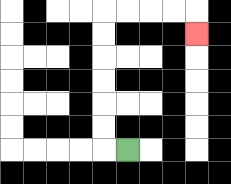{'start': '[5, 6]', 'end': '[8, 1]', 'path_directions': 'L,U,U,U,U,U,U,R,R,R,R,D', 'path_coordinates': '[[5, 6], [4, 6], [4, 5], [4, 4], [4, 3], [4, 2], [4, 1], [4, 0], [5, 0], [6, 0], [7, 0], [8, 0], [8, 1]]'}